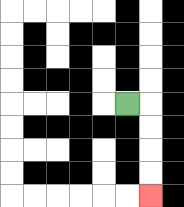{'start': '[5, 4]', 'end': '[6, 8]', 'path_directions': 'R,D,D,D,D', 'path_coordinates': '[[5, 4], [6, 4], [6, 5], [6, 6], [6, 7], [6, 8]]'}